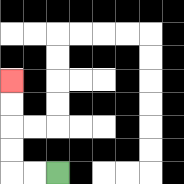{'start': '[2, 7]', 'end': '[0, 3]', 'path_directions': 'L,L,U,U,U,U', 'path_coordinates': '[[2, 7], [1, 7], [0, 7], [0, 6], [0, 5], [0, 4], [0, 3]]'}